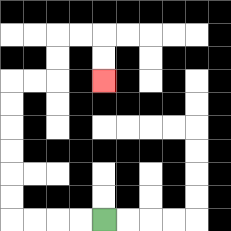{'start': '[4, 9]', 'end': '[4, 3]', 'path_directions': 'L,L,L,L,U,U,U,U,U,U,R,R,U,U,R,R,D,D', 'path_coordinates': '[[4, 9], [3, 9], [2, 9], [1, 9], [0, 9], [0, 8], [0, 7], [0, 6], [0, 5], [0, 4], [0, 3], [1, 3], [2, 3], [2, 2], [2, 1], [3, 1], [4, 1], [4, 2], [4, 3]]'}